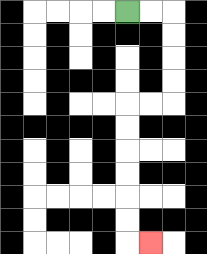{'start': '[5, 0]', 'end': '[6, 10]', 'path_directions': 'R,R,D,D,D,D,L,L,D,D,D,D,D,D,R', 'path_coordinates': '[[5, 0], [6, 0], [7, 0], [7, 1], [7, 2], [7, 3], [7, 4], [6, 4], [5, 4], [5, 5], [5, 6], [5, 7], [5, 8], [5, 9], [5, 10], [6, 10]]'}